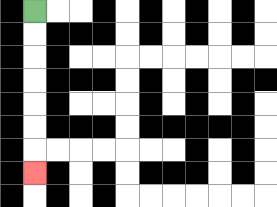{'start': '[1, 0]', 'end': '[1, 7]', 'path_directions': 'D,D,D,D,D,D,D', 'path_coordinates': '[[1, 0], [1, 1], [1, 2], [1, 3], [1, 4], [1, 5], [1, 6], [1, 7]]'}